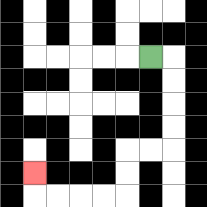{'start': '[6, 2]', 'end': '[1, 7]', 'path_directions': 'R,D,D,D,D,L,L,D,D,L,L,L,L,U', 'path_coordinates': '[[6, 2], [7, 2], [7, 3], [7, 4], [7, 5], [7, 6], [6, 6], [5, 6], [5, 7], [5, 8], [4, 8], [3, 8], [2, 8], [1, 8], [1, 7]]'}